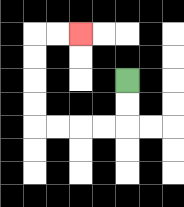{'start': '[5, 3]', 'end': '[3, 1]', 'path_directions': 'D,D,L,L,L,L,U,U,U,U,R,R', 'path_coordinates': '[[5, 3], [5, 4], [5, 5], [4, 5], [3, 5], [2, 5], [1, 5], [1, 4], [1, 3], [1, 2], [1, 1], [2, 1], [3, 1]]'}